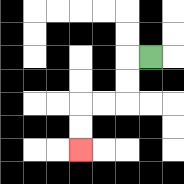{'start': '[6, 2]', 'end': '[3, 6]', 'path_directions': 'L,D,D,L,L,D,D', 'path_coordinates': '[[6, 2], [5, 2], [5, 3], [5, 4], [4, 4], [3, 4], [3, 5], [3, 6]]'}